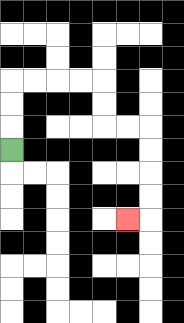{'start': '[0, 6]', 'end': '[5, 9]', 'path_directions': 'U,U,U,R,R,R,R,D,D,R,R,D,D,D,D,L', 'path_coordinates': '[[0, 6], [0, 5], [0, 4], [0, 3], [1, 3], [2, 3], [3, 3], [4, 3], [4, 4], [4, 5], [5, 5], [6, 5], [6, 6], [6, 7], [6, 8], [6, 9], [5, 9]]'}